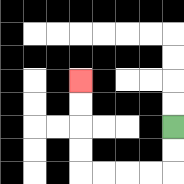{'start': '[7, 5]', 'end': '[3, 3]', 'path_directions': 'D,D,L,L,L,L,U,U,U,U', 'path_coordinates': '[[7, 5], [7, 6], [7, 7], [6, 7], [5, 7], [4, 7], [3, 7], [3, 6], [3, 5], [3, 4], [3, 3]]'}